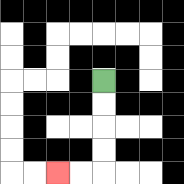{'start': '[4, 3]', 'end': '[2, 7]', 'path_directions': 'D,D,D,D,L,L', 'path_coordinates': '[[4, 3], [4, 4], [4, 5], [4, 6], [4, 7], [3, 7], [2, 7]]'}